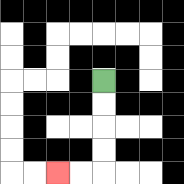{'start': '[4, 3]', 'end': '[2, 7]', 'path_directions': 'D,D,D,D,L,L', 'path_coordinates': '[[4, 3], [4, 4], [4, 5], [4, 6], [4, 7], [3, 7], [2, 7]]'}